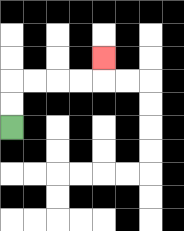{'start': '[0, 5]', 'end': '[4, 2]', 'path_directions': 'U,U,R,R,R,R,U', 'path_coordinates': '[[0, 5], [0, 4], [0, 3], [1, 3], [2, 3], [3, 3], [4, 3], [4, 2]]'}